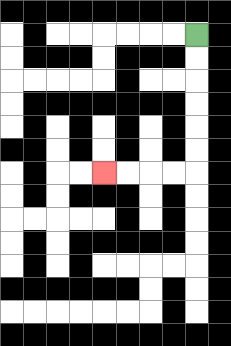{'start': '[8, 1]', 'end': '[4, 7]', 'path_directions': 'D,D,D,D,D,D,L,L,L,L', 'path_coordinates': '[[8, 1], [8, 2], [8, 3], [8, 4], [8, 5], [8, 6], [8, 7], [7, 7], [6, 7], [5, 7], [4, 7]]'}